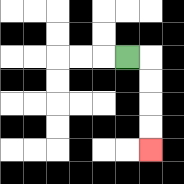{'start': '[5, 2]', 'end': '[6, 6]', 'path_directions': 'R,D,D,D,D', 'path_coordinates': '[[5, 2], [6, 2], [6, 3], [6, 4], [6, 5], [6, 6]]'}